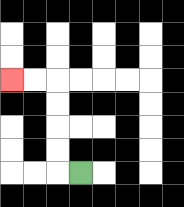{'start': '[3, 7]', 'end': '[0, 3]', 'path_directions': 'L,U,U,U,U,L,L', 'path_coordinates': '[[3, 7], [2, 7], [2, 6], [2, 5], [2, 4], [2, 3], [1, 3], [0, 3]]'}